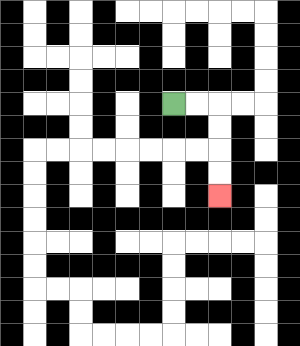{'start': '[7, 4]', 'end': '[9, 8]', 'path_directions': 'R,R,D,D,D,D', 'path_coordinates': '[[7, 4], [8, 4], [9, 4], [9, 5], [9, 6], [9, 7], [9, 8]]'}